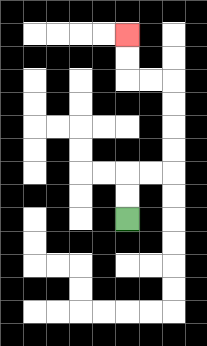{'start': '[5, 9]', 'end': '[5, 1]', 'path_directions': 'U,U,R,R,U,U,U,U,L,L,U,U', 'path_coordinates': '[[5, 9], [5, 8], [5, 7], [6, 7], [7, 7], [7, 6], [7, 5], [7, 4], [7, 3], [6, 3], [5, 3], [5, 2], [5, 1]]'}